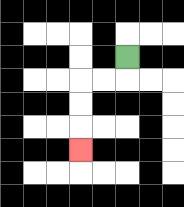{'start': '[5, 2]', 'end': '[3, 6]', 'path_directions': 'D,L,L,D,D,D', 'path_coordinates': '[[5, 2], [5, 3], [4, 3], [3, 3], [3, 4], [3, 5], [3, 6]]'}